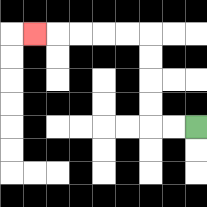{'start': '[8, 5]', 'end': '[1, 1]', 'path_directions': 'L,L,U,U,U,U,L,L,L,L,L', 'path_coordinates': '[[8, 5], [7, 5], [6, 5], [6, 4], [6, 3], [6, 2], [6, 1], [5, 1], [4, 1], [3, 1], [2, 1], [1, 1]]'}